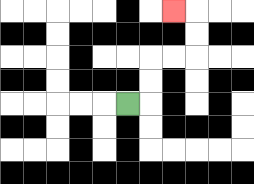{'start': '[5, 4]', 'end': '[7, 0]', 'path_directions': 'R,U,U,R,R,U,U,L', 'path_coordinates': '[[5, 4], [6, 4], [6, 3], [6, 2], [7, 2], [8, 2], [8, 1], [8, 0], [7, 0]]'}